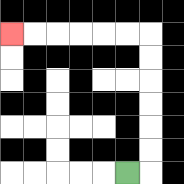{'start': '[5, 7]', 'end': '[0, 1]', 'path_directions': 'R,U,U,U,U,U,U,L,L,L,L,L,L', 'path_coordinates': '[[5, 7], [6, 7], [6, 6], [6, 5], [6, 4], [6, 3], [6, 2], [6, 1], [5, 1], [4, 1], [3, 1], [2, 1], [1, 1], [0, 1]]'}